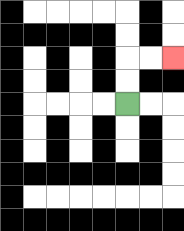{'start': '[5, 4]', 'end': '[7, 2]', 'path_directions': 'U,U,R,R', 'path_coordinates': '[[5, 4], [5, 3], [5, 2], [6, 2], [7, 2]]'}